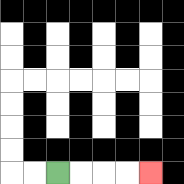{'start': '[2, 7]', 'end': '[6, 7]', 'path_directions': 'R,R,R,R', 'path_coordinates': '[[2, 7], [3, 7], [4, 7], [5, 7], [6, 7]]'}